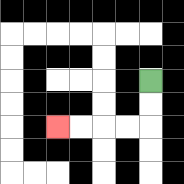{'start': '[6, 3]', 'end': '[2, 5]', 'path_directions': 'D,D,L,L,L,L', 'path_coordinates': '[[6, 3], [6, 4], [6, 5], [5, 5], [4, 5], [3, 5], [2, 5]]'}